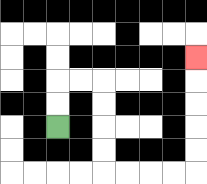{'start': '[2, 5]', 'end': '[8, 2]', 'path_directions': 'U,U,R,R,D,D,D,D,R,R,R,R,U,U,U,U,U', 'path_coordinates': '[[2, 5], [2, 4], [2, 3], [3, 3], [4, 3], [4, 4], [4, 5], [4, 6], [4, 7], [5, 7], [6, 7], [7, 7], [8, 7], [8, 6], [8, 5], [8, 4], [8, 3], [8, 2]]'}